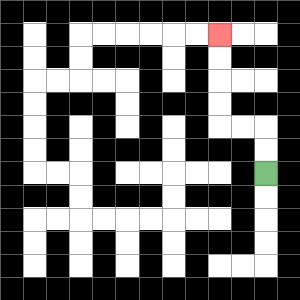{'start': '[11, 7]', 'end': '[9, 1]', 'path_directions': 'U,U,L,L,U,U,U,U', 'path_coordinates': '[[11, 7], [11, 6], [11, 5], [10, 5], [9, 5], [9, 4], [9, 3], [9, 2], [9, 1]]'}